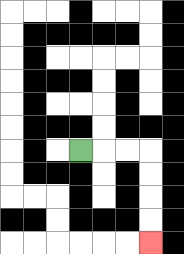{'start': '[3, 6]', 'end': '[6, 10]', 'path_directions': 'R,R,R,D,D,D,D', 'path_coordinates': '[[3, 6], [4, 6], [5, 6], [6, 6], [6, 7], [6, 8], [6, 9], [6, 10]]'}